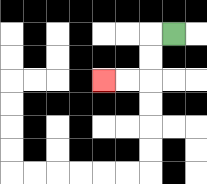{'start': '[7, 1]', 'end': '[4, 3]', 'path_directions': 'L,D,D,L,L', 'path_coordinates': '[[7, 1], [6, 1], [6, 2], [6, 3], [5, 3], [4, 3]]'}